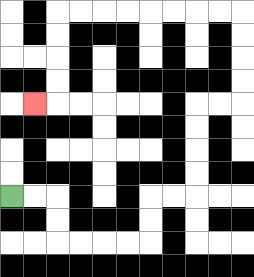{'start': '[0, 8]', 'end': '[1, 4]', 'path_directions': 'R,R,D,D,R,R,R,R,U,U,R,R,U,U,U,U,R,R,U,U,U,U,L,L,L,L,L,L,L,L,D,D,D,D,L', 'path_coordinates': '[[0, 8], [1, 8], [2, 8], [2, 9], [2, 10], [3, 10], [4, 10], [5, 10], [6, 10], [6, 9], [6, 8], [7, 8], [8, 8], [8, 7], [8, 6], [8, 5], [8, 4], [9, 4], [10, 4], [10, 3], [10, 2], [10, 1], [10, 0], [9, 0], [8, 0], [7, 0], [6, 0], [5, 0], [4, 0], [3, 0], [2, 0], [2, 1], [2, 2], [2, 3], [2, 4], [1, 4]]'}